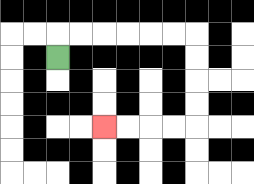{'start': '[2, 2]', 'end': '[4, 5]', 'path_directions': 'U,R,R,R,R,R,R,D,D,D,D,L,L,L,L', 'path_coordinates': '[[2, 2], [2, 1], [3, 1], [4, 1], [5, 1], [6, 1], [7, 1], [8, 1], [8, 2], [8, 3], [8, 4], [8, 5], [7, 5], [6, 5], [5, 5], [4, 5]]'}